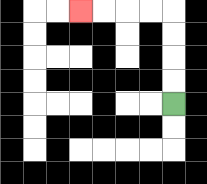{'start': '[7, 4]', 'end': '[3, 0]', 'path_directions': 'U,U,U,U,L,L,L,L', 'path_coordinates': '[[7, 4], [7, 3], [7, 2], [7, 1], [7, 0], [6, 0], [5, 0], [4, 0], [3, 0]]'}